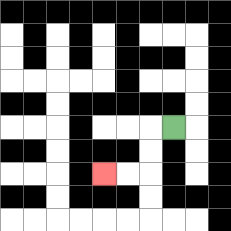{'start': '[7, 5]', 'end': '[4, 7]', 'path_directions': 'L,D,D,L,L', 'path_coordinates': '[[7, 5], [6, 5], [6, 6], [6, 7], [5, 7], [4, 7]]'}